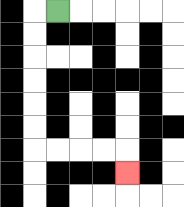{'start': '[2, 0]', 'end': '[5, 7]', 'path_directions': 'L,D,D,D,D,D,D,R,R,R,R,D', 'path_coordinates': '[[2, 0], [1, 0], [1, 1], [1, 2], [1, 3], [1, 4], [1, 5], [1, 6], [2, 6], [3, 6], [4, 6], [5, 6], [5, 7]]'}